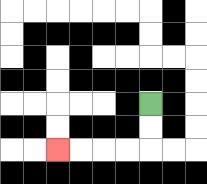{'start': '[6, 4]', 'end': '[2, 6]', 'path_directions': 'D,D,L,L,L,L', 'path_coordinates': '[[6, 4], [6, 5], [6, 6], [5, 6], [4, 6], [3, 6], [2, 6]]'}